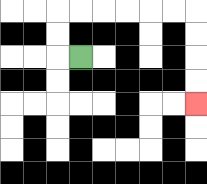{'start': '[3, 2]', 'end': '[8, 4]', 'path_directions': 'L,U,U,R,R,R,R,R,R,D,D,D,D', 'path_coordinates': '[[3, 2], [2, 2], [2, 1], [2, 0], [3, 0], [4, 0], [5, 0], [6, 0], [7, 0], [8, 0], [8, 1], [8, 2], [8, 3], [8, 4]]'}